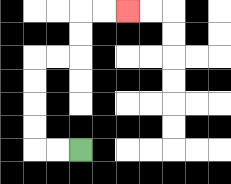{'start': '[3, 6]', 'end': '[5, 0]', 'path_directions': 'L,L,U,U,U,U,R,R,U,U,R,R', 'path_coordinates': '[[3, 6], [2, 6], [1, 6], [1, 5], [1, 4], [1, 3], [1, 2], [2, 2], [3, 2], [3, 1], [3, 0], [4, 0], [5, 0]]'}